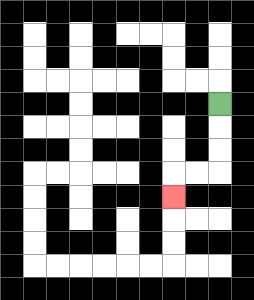{'start': '[9, 4]', 'end': '[7, 8]', 'path_directions': 'D,D,D,L,L,D', 'path_coordinates': '[[9, 4], [9, 5], [9, 6], [9, 7], [8, 7], [7, 7], [7, 8]]'}